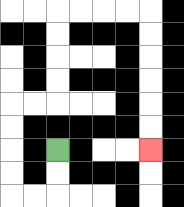{'start': '[2, 6]', 'end': '[6, 6]', 'path_directions': 'D,D,L,L,U,U,U,U,R,R,U,U,U,U,R,R,R,R,D,D,D,D,D,D', 'path_coordinates': '[[2, 6], [2, 7], [2, 8], [1, 8], [0, 8], [0, 7], [0, 6], [0, 5], [0, 4], [1, 4], [2, 4], [2, 3], [2, 2], [2, 1], [2, 0], [3, 0], [4, 0], [5, 0], [6, 0], [6, 1], [6, 2], [6, 3], [6, 4], [6, 5], [6, 6]]'}